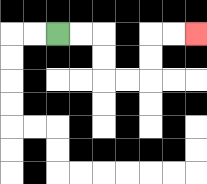{'start': '[2, 1]', 'end': '[8, 1]', 'path_directions': 'R,R,D,D,R,R,U,U,R,R', 'path_coordinates': '[[2, 1], [3, 1], [4, 1], [4, 2], [4, 3], [5, 3], [6, 3], [6, 2], [6, 1], [7, 1], [8, 1]]'}